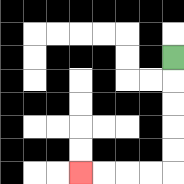{'start': '[7, 2]', 'end': '[3, 7]', 'path_directions': 'D,D,D,D,D,L,L,L,L', 'path_coordinates': '[[7, 2], [7, 3], [7, 4], [7, 5], [7, 6], [7, 7], [6, 7], [5, 7], [4, 7], [3, 7]]'}